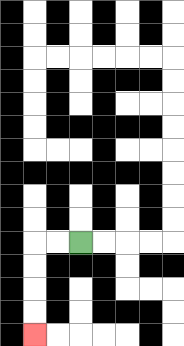{'start': '[3, 10]', 'end': '[1, 14]', 'path_directions': 'L,L,D,D,D,D', 'path_coordinates': '[[3, 10], [2, 10], [1, 10], [1, 11], [1, 12], [1, 13], [1, 14]]'}